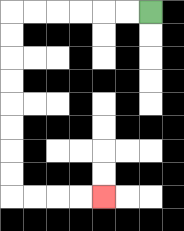{'start': '[6, 0]', 'end': '[4, 8]', 'path_directions': 'L,L,L,L,L,L,D,D,D,D,D,D,D,D,R,R,R,R', 'path_coordinates': '[[6, 0], [5, 0], [4, 0], [3, 0], [2, 0], [1, 0], [0, 0], [0, 1], [0, 2], [0, 3], [0, 4], [0, 5], [0, 6], [0, 7], [0, 8], [1, 8], [2, 8], [3, 8], [4, 8]]'}